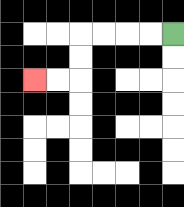{'start': '[7, 1]', 'end': '[1, 3]', 'path_directions': 'L,L,L,L,D,D,L,L', 'path_coordinates': '[[7, 1], [6, 1], [5, 1], [4, 1], [3, 1], [3, 2], [3, 3], [2, 3], [1, 3]]'}